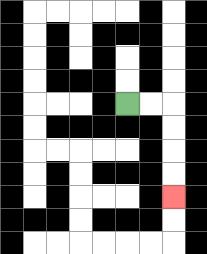{'start': '[5, 4]', 'end': '[7, 8]', 'path_directions': 'R,R,D,D,D,D', 'path_coordinates': '[[5, 4], [6, 4], [7, 4], [7, 5], [7, 6], [7, 7], [7, 8]]'}